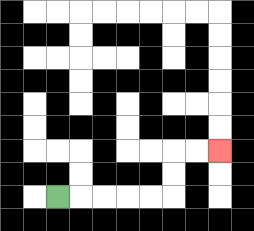{'start': '[2, 8]', 'end': '[9, 6]', 'path_directions': 'R,R,R,R,R,U,U,R,R', 'path_coordinates': '[[2, 8], [3, 8], [4, 8], [5, 8], [6, 8], [7, 8], [7, 7], [7, 6], [8, 6], [9, 6]]'}